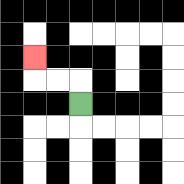{'start': '[3, 4]', 'end': '[1, 2]', 'path_directions': 'U,L,L,U', 'path_coordinates': '[[3, 4], [3, 3], [2, 3], [1, 3], [1, 2]]'}